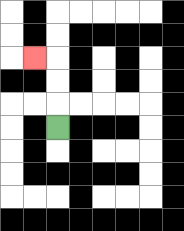{'start': '[2, 5]', 'end': '[1, 2]', 'path_directions': 'U,U,U,L', 'path_coordinates': '[[2, 5], [2, 4], [2, 3], [2, 2], [1, 2]]'}